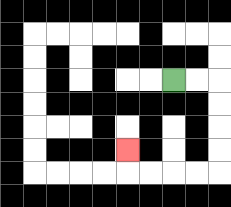{'start': '[7, 3]', 'end': '[5, 6]', 'path_directions': 'R,R,D,D,D,D,L,L,L,L,U', 'path_coordinates': '[[7, 3], [8, 3], [9, 3], [9, 4], [9, 5], [9, 6], [9, 7], [8, 7], [7, 7], [6, 7], [5, 7], [5, 6]]'}